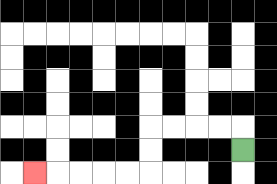{'start': '[10, 6]', 'end': '[1, 7]', 'path_directions': 'U,L,L,L,L,D,D,L,L,L,L,L', 'path_coordinates': '[[10, 6], [10, 5], [9, 5], [8, 5], [7, 5], [6, 5], [6, 6], [6, 7], [5, 7], [4, 7], [3, 7], [2, 7], [1, 7]]'}